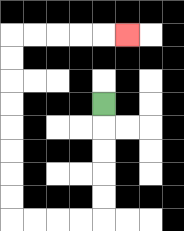{'start': '[4, 4]', 'end': '[5, 1]', 'path_directions': 'D,D,D,D,D,L,L,L,L,U,U,U,U,U,U,U,U,R,R,R,R,R', 'path_coordinates': '[[4, 4], [4, 5], [4, 6], [4, 7], [4, 8], [4, 9], [3, 9], [2, 9], [1, 9], [0, 9], [0, 8], [0, 7], [0, 6], [0, 5], [0, 4], [0, 3], [0, 2], [0, 1], [1, 1], [2, 1], [3, 1], [4, 1], [5, 1]]'}